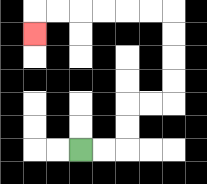{'start': '[3, 6]', 'end': '[1, 1]', 'path_directions': 'R,R,U,U,R,R,U,U,U,U,L,L,L,L,L,L,D', 'path_coordinates': '[[3, 6], [4, 6], [5, 6], [5, 5], [5, 4], [6, 4], [7, 4], [7, 3], [7, 2], [7, 1], [7, 0], [6, 0], [5, 0], [4, 0], [3, 0], [2, 0], [1, 0], [1, 1]]'}